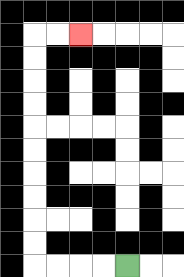{'start': '[5, 11]', 'end': '[3, 1]', 'path_directions': 'L,L,L,L,U,U,U,U,U,U,U,U,U,U,R,R', 'path_coordinates': '[[5, 11], [4, 11], [3, 11], [2, 11], [1, 11], [1, 10], [1, 9], [1, 8], [1, 7], [1, 6], [1, 5], [1, 4], [1, 3], [1, 2], [1, 1], [2, 1], [3, 1]]'}